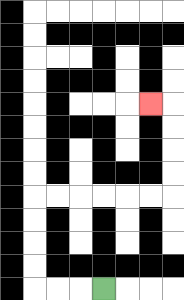{'start': '[4, 12]', 'end': '[6, 4]', 'path_directions': 'L,L,L,U,U,U,U,R,R,R,R,R,R,U,U,U,U,L', 'path_coordinates': '[[4, 12], [3, 12], [2, 12], [1, 12], [1, 11], [1, 10], [1, 9], [1, 8], [2, 8], [3, 8], [4, 8], [5, 8], [6, 8], [7, 8], [7, 7], [7, 6], [7, 5], [7, 4], [6, 4]]'}